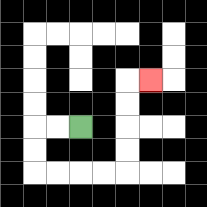{'start': '[3, 5]', 'end': '[6, 3]', 'path_directions': 'L,L,D,D,R,R,R,R,U,U,U,U,R', 'path_coordinates': '[[3, 5], [2, 5], [1, 5], [1, 6], [1, 7], [2, 7], [3, 7], [4, 7], [5, 7], [5, 6], [5, 5], [5, 4], [5, 3], [6, 3]]'}